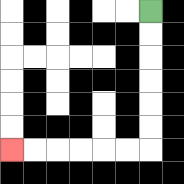{'start': '[6, 0]', 'end': '[0, 6]', 'path_directions': 'D,D,D,D,D,D,L,L,L,L,L,L', 'path_coordinates': '[[6, 0], [6, 1], [6, 2], [6, 3], [6, 4], [6, 5], [6, 6], [5, 6], [4, 6], [3, 6], [2, 6], [1, 6], [0, 6]]'}